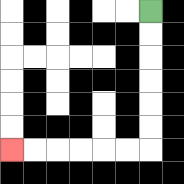{'start': '[6, 0]', 'end': '[0, 6]', 'path_directions': 'D,D,D,D,D,D,L,L,L,L,L,L', 'path_coordinates': '[[6, 0], [6, 1], [6, 2], [6, 3], [6, 4], [6, 5], [6, 6], [5, 6], [4, 6], [3, 6], [2, 6], [1, 6], [0, 6]]'}